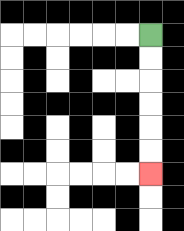{'start': '[6, 1]', 'end': '[6, 7]', 'path_directions': 'D,D,D,D,D,D', 'path_coordinates': '[[6, 1], [6, 2], [6, 3], [6, 4], [6, 5], [6, 6], [6, 7]]'}